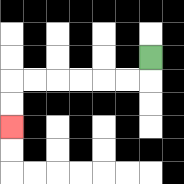{'start': '[6, 2]', 'end': '[0, 5]', 'path_directions': 'D,L,L,L,L,L,L,D,D', 'path_coordinates': '[[6, 2], [6, 3], [5, 3], [4, 3], [3, 3], [2, 3], [1, 3], [0, 3], [0, 4], [0, 5]]'}